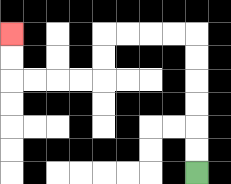{'start': '[8, 7]', 'end': '[0, 1]', 'path_directions': 'U,U,U,U,U,U,L,L,L,L,D,D,L,L,L,L,U,U', 'path_coordinates': '[[8, 7], [8, 6], [8, 5], [8, 4], [8, 3], [8, 2], [8, 1], [7, 1], [6, 1], [5, 1], [4, 1], [4, 2], [4, 3], [3, 3], [2, 3], [1, 3], [0, 3], [0, 2], [0, 1]]'}